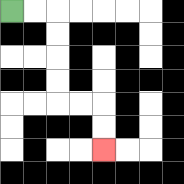{'start': '[0, 0]', 'end': '[4, 6]', 'path_directions': 'R,R,D,D,D,D,R,R,D,D', 'path_coordinates': '[[0, 0], [1, 0], [2, 0], [2, 1], [2, 2], [2, 3], [2, 4], [3, 4], [4, 4], [4, 5], [4, 6]]'}